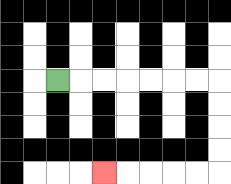{'start': '[2, 3]', 'end': '[4, 7]', 'path_directions': 'R,R,R,R,R,R,R,D,D,D,D,L,L,L,L,L', 'path_coordinates': '[[2, 3], [3, 3], [4, 3], [5, 3], [6, 3], [7, 3], [8, 3], [9, 3], [9, 4], [9, 5], [9, 6], [9, 7], [8, 7], [7, 7], [6, 7], [5, 7], [4, 7]]'}